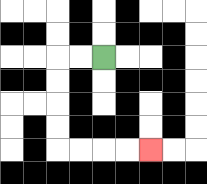{'start': '[4, 2]', 'end': '[6, 6]', 'path_directions': 'L,L,D,D,D,D,R,R,R,R', 'path_coordinates': '[[4, 2], [3, 2], [2, 2], [2, 3], [2, 4], [2, 5], [2, 6], [3, 6], [4, 6], [5, 6], [6, 6]]'}